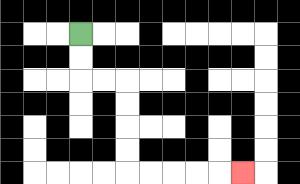{'start': '[3, 1]', 'end': '[10, 7]', 'path_directions': 'D,D,R,R,D,D,D,D,R,R,R,R,R', 'path_coordinates': '[[3, 1], [3, 2], [3, 3], [4, 3], [5, 3], [5, 4], [5, 5], [5, 6], [5, 7], [6, 7], [7, 7], [8, 7], [9, 7], [10, 7]]'}